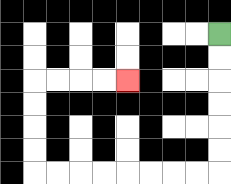{'start': '[9, 1]', 'end': '[5, 3]', 'path_directions': 'D,D,D,D,D,D,L,L,L,L,L,L,L,L,U,U,U,U,R,R,R,R', 'path_coordinates': '[[9, 1], [9, 2], [9, 3], [9, 4], [9, 5], [9, 6], [9, 7], [8, 7], [7, 7], [6, 7], [5, 7], [4, 7], [3, 7], [2, 7], [1, 7], [1, 6], [1, 5], [1, 4], [1, 3], [2, 3], [3, 3], [4, 3], [5, 3]]'}